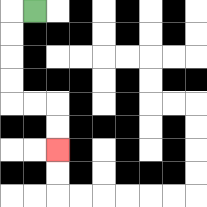{'start': '[1, 0]', 'end': '[2, 6]', 'path_directions': 'L,D,D,D,D,R,R,D,D', 'path_coordinates': '[[1, 0], [0, 0], [0, 1], [0, 2], [0, 3], [0, 4], [1, 4], [2, 4], [2, 5], [2, 6]]'}